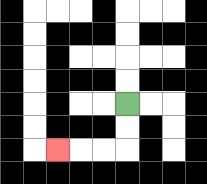{'start': '[5, 4]', 'end': '[2, 6]', 'path_directions': 'D,D,L,L,L', 'path_coordinates': '[[5, 4], [5, 5], [5, 6], [4, 6], [3, 6], [2, 6]]'}